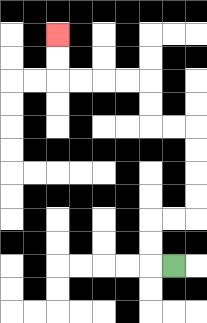{'start': '[7, 11]', 'end': '[2, 1]', 'path_directions': 'L,U,U,R,R,U,U,U,U,L,L,U,U,L,L,L,L,U,U', 'path_coordinates': '[[7, 11], [6, 11], [6, 10], [6, 9], [7, 9], [8, 9], [8, 8], [8, 7], [8, 6], [8, 5], [7, 5], [6, 5], [6, 4], [6, 3], [5, 3], [4, 3], [3, 3], [2, 3], [2, 2], [2, 1]]'}